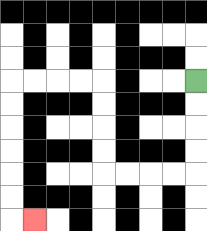{'start': '[8, 3]', 'end': '[1, 9]', 'path_directions': 'D,D,D,D,L,L,L,L,U,U,U,U,L,L,L,L,D,D,D,D,D,D,R', 'path_coordinates': '[[8, 3], [8, 4], [8, 5], [8, 6], [8, 7], [7, 7], [6, 7], [5, 7], [4, 7], [4, 6], [4, 5], [4, 4], [4, 3], [3, 3], [2, 3], [1, 3], [0, 3], [0, 4], [0, 5], [0, 6], [0, 7], [0, 8], [0, 9], [1, 9]]'}